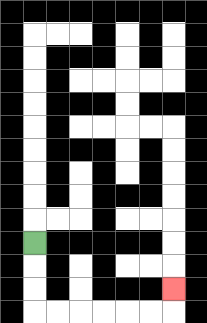{'start': '[1, 10]', 'end': '[7, 12]', 'path_directions': 'D,D,D,R,R,R,R,R,R,U', 'path_coordinates': '[[1, 10], [1, 11], [1, 12], [1, 13], [2, 13], [3, 13], [4, 13], [5, 13], [6, 13], [7, 13], [7, 12]]'}